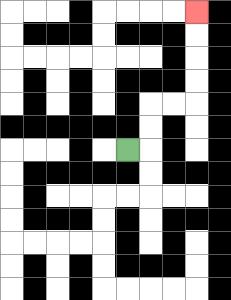{'start': '[5, 6]', 'end': '[8, 0]', 'path_directions': 'R,U,U,R,R,U,U,U,U', 'path_coordinates': '[[5, 6], [6, 6], [6, 5], [6, 4], [7, 4], [8, 4], [8, 3], [8, 2], [8, 1], [8, 0]]'}